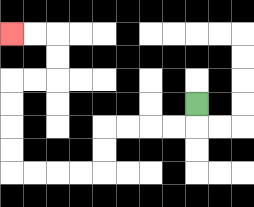{'start': '[8, 4]', 'end': '[0, 1]', 'path_directions': 'D,L,L,L,L,D,D,L,L,L,L,U,U,U,U,R,R,U,U,L,L', 'path_coordinates': '[[8, 4], [8, 5], [7, 5], [6, 5], [5, 5], [4, 5], [4, 6], [4, 7], [3, 7], [2, 7], [1, 7], [0, 7], [0, 6], [0, 5], [0, 4], [0, 3], [1, 3], [2, 3], [2, 2], [2, 1], [1, 1], [0, 1]]'}